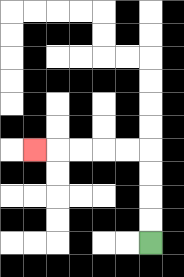{'start': '[6, 10]', 'end': '[1, 6]', 'path_directions': 'U,U,U,U,L,L,L,L,L', 'path_coordinates': '[[6, 10], [6, 9], [6, 8], [6, 7], [6, 6], [5, 6], [4, 6], [3, 6], [2, 6], [1, 6]]'}